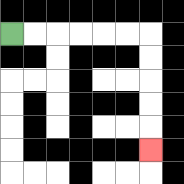{'start': '[0, 1]', 'end': '[6, 6]', 'path_directions': 'R,R,R,R,R,R,D,D,D,D,D', 'path_coordinates': '[[0, 1], [1, 1], [2, 1], [3, 1], [4, 1], [5, 1], [6, 1], [6, 2], [6, 3], [6, 4], [6, 5], [6, 6]]'}